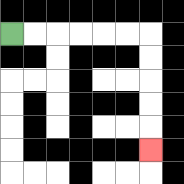{'start': '[0, 1]', 'end': '[6, 6]', 'path_directions': 'R,R,R,R,R,R,D,D,D,D,D', 'path_coordinates': '[[0, 1], [1, 1], [2, 1], [3, 1], [4, 1], [5, 1], [6, 1], [6, 2], [6, 3], [6, 4], [6, 5], [6, 6]]'}